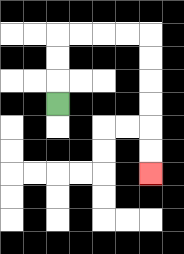{'start': '[2, 4]', 'end': '[6, 7]', 'path_directions': 'U,U,U,R,R,R,R,D,D,D,D,D,D', 'path_coordinates': '[[2, 4], [2, 3], [2, 2], [2, 1], [3, 1], [4, 1], [5, 1], [6, 1], [6, 2], [6, 3], [6, 4], [6, 5], [6, 6], [6, 7]]'}